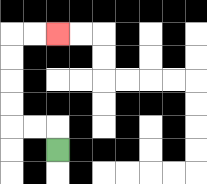{'start': '[2, 6]', 'end': '[2, 1]', 'path_directions': 'U,L,L,U,U,U,U,R,R', 'path_coordinates': '[[2, 6], [2, 5], [1, 5], [0, 5], [0, 4], [0, 3], [0, 2], [0, 1], [1, 1], [2, 1]]'}